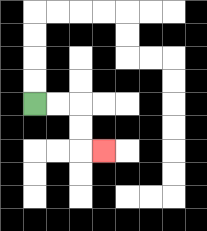{'start': '[1, 4]', 'end': '[4, 6]', 'path_directions': 'R,R,D,D,R', 'path_coordinates': '[[1, 4], [2, 4], [3, 4], [3, 5], [3, 6], [4, 6]]'}